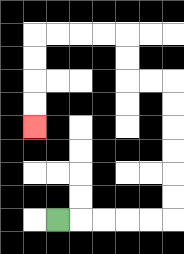{'start': '[2, 9]', 'end': '[1, 5]', 'path_directions': 'R,R,R,R,R,U,U,U,U,U,U,L,L,U,U,L,L,L,L,D,D,D,D', 'path_coordinates': '[[2, 9], [3, 9], [4, 9], [5, 9], [6, 9], [7, 9], [7, 8], [7, 7], [7, 6], [7, 5], [7, 4], [7, 3], [6, 3], [5, 3], [5, 2], [5, 1], [4, 1], [3, 1], [2, 1], [1, 1], [1, 2], [1, 3], [1, 4], [1, 5]]'}